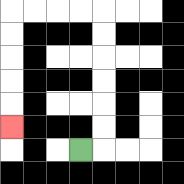{'start': '[3, 6]', 'end': '[0, 5]', 'path_directions': 'R,U,U,U,U,U,U,L,L,L,L,D,D,D,D,D', 'path_coordinates': '[[3, 6], [4, 6], [4, 5], [4, 4], [4, 3], [4, 2], [4, 1], [4, 0], [3, 0], [2, 0], [1, 0], [0, 0], [0, 1], [0, 2], [0, 3], [0, 4], [0, 5]]'}